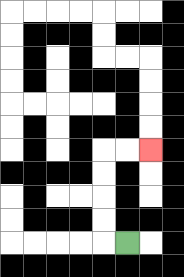{'start': '[5, 10]', 'end': '[6, 6]', 'path_directions': 'L,U,U,U,U,R,R', 'path_coordinates': '[[5, 10], [4, 10], [4, 9], [4, 8], [4, 7], [4, 6], [5, 6], [6, 6]]'}